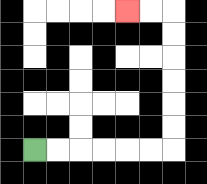{'start': '[1, 6]', 'end': '[5, 0]', 'path_directions': 'R,R,R,R,R,R,U,U,U,U,U,U,L,L', 'path_coordinates': '[[1, 6], [2, 6], [3, 6], [4, 6], [5, 6], [6, 6], [7, 6], [7, 5], [7, 4], [7, 3], [7, 2], [7, 1], [7, 0], [6, 0], [5, 0]]'}